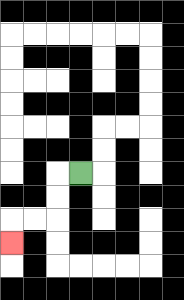{'start': '[3, 7]', 'end': '[0, 10]', 'path_directions': 'L,D,D,L,L,D', 'path_coordinates': '[[3, 7], [2, 7], [2, 8], [2, 9], [1, 9], [0, 9], [0, 10]]'}